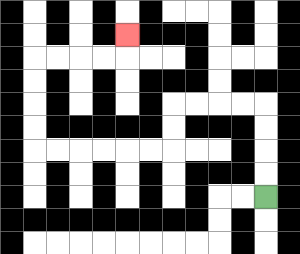{'start': '[11, 8]', 'end': '[5, 1]', 'path_directions': 'U,U,U,U,L,L,L,L,D,D,L,L,L,L,L,L,U,U,U,U,R,R,R,R,U', 'path_coordinates': '[[11, 8], [11, 7], [11, 6], [11, 5], [11, 4], [10, 4], [9, 4], [8, 4], [7, 4], [7, 5], [7, 6], [6, 6], [5, 6], [4, 6], [3, 6], [2, 6], [1, 6], [1, 5], [1, 4], [1, 3], [1, 2], [2, 2], [3, 2], [4, 2], [5, 2], [5, 1]]'}